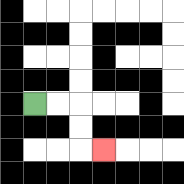{'start': '[1, 4]', 'end': '[4, 6]', 'path_directions': 'R,R,D,D,R', 'path_coordinates': '[[1, 4], [2, 4], [3, 4], [3, 5], [3, 6], [4, 6]]'}